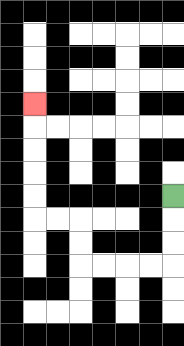{'start': '[7, 8]', 'end': '[1, 4]', 'path_directions': 'D,D,D,L,L,L,L,U,U,L,L,U,U,U,U,U', 'path_coordinates': '[[7, 8], [7, 9], [7, 10], [7, 11], [6, 11], [5, 11], [4, 11], [3, 11], [3, 10], [3, 9], [2, 9], [1, 9], [1, 8], [1, 7], [1, 6], [1, 5], [1, 4]]'}